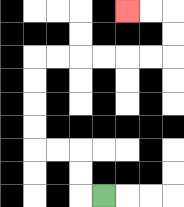{'start': '[4, 8]', 'end': '[5, 0]', 'path_directions': 'L,U,U,L,L,U,U,U,U,R,R,R,R,R,R,U,U,L,L', 'path_coordinates': '[[4, 8], [3, 8], [3, 7], [3, 6], [2, 6], [1, 6], [1, 5], [1, 4], [1, 3], [1, 2], [2, 2], [3, 2], [4, 2], [5, 2], [6, 2], [7, 2], [7, 1], [7, 0], [6, 0], [5, 0]]'}